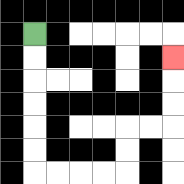{'start': '[1, 1]', 'end': '[7, 2]', 'path_directions': 'D,D,D,D,D,D,R,R,R,R,U,U,R,R,U,U,U', 'path_coordinates': '[[1, 1], [1, 2], [1, 3], [1, 4], [1, 5], [1, 6], [1, 7], [2, 7], [3, 7], [4, 7], [5, 7], [5, 6], [5, 5], [6, 5], [7, 5], [7, 4], [7, 3], [7, 2]]'}